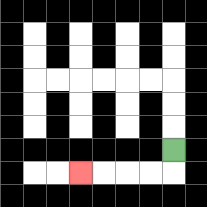{'start': '[7, 6]', 'end': '[3, 7]', 'path_directions': 'D,L,L,L,L', 'path_coordinates': '[[7, 6], [7, 7], [6, 7], [5, 7], [4, 7], [3, 7]]'}